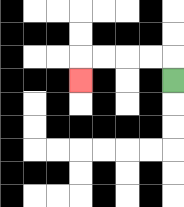{'start': '[7, 3]', 'end': '[3, 3]', 'path_directions': 'U,L,L,L,L,D', 'path_coordinates': '[[7, 3], [7, 2], [6, 2], [5, 2], [4, 2], [3, 2], [3, 3]]'}